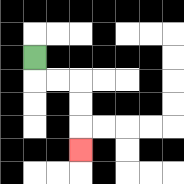{'start': '[1, 2]', 'end': '[3, 6]', 'path_directions': 'D,R,R,D,D,D', 'path_coordinates': '[[1, 2], [1, 3], [2, 3], [3, 3], [3, 4], [3, 5], [3, 6]]'}